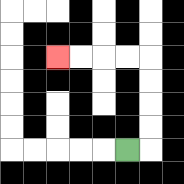{'start': '[5, 6]', 'end': '[2, 2]', 'path_directions': 'R,U,U,U,U,L,L,L,L', 'path_coordinates': '[[5, 6], [6, 6], [6, 5], [6, 4], [6, 3], [6, 2], [5, 2], [4, 2], [3, 2], [2, 2]]'}